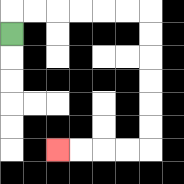{'start': '[0, 1]', 'end': '[2, 6]', 'path_directions': 'U,R,R,R,R,R,R,D,D,D,D,D,D,L,L,L,L', 'path_coordinates': '[[0, 1], [0, 0], [1, 0], [2, 0], [3, 0], [4, 0], [5, 0], [6, 0], [6, 1], [6, 2], [6, 3], [6, 4], [6, 5], [6, 6], [5, 6], [4, 6], [3, 6], [2, 6]]'}